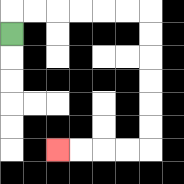{'start': '[0, 1]', 'end': '[2, 6]', 'path_directions': 'U,R,R,R,R,R,R,D,D,D,D,D,D,L,L,L,L', 'path_coordinates': '[[0, 1], [0, 0], [1, 0], [2, 0], [3, 0], [4, 0], [5, 0], [6, 0], [6, 1], [6, 2], [6, 3], [6, 4], [6, 5], [6, 6], [5, 6], [4, 6], [3, 6], [2, 6]]'}